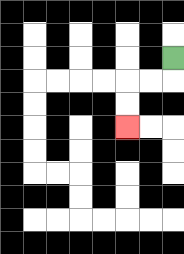{'start': '[7, 2]', 'end': '[5, 5]', 'path_directions': 'D,L,L,D,D', 'path_coordinates': '[[7, 2], [7, 3], [6, 3], [5, 3], [5, 4], [5, 5]]'}